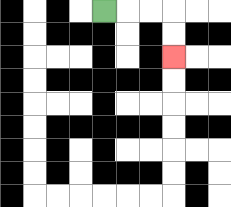{'start': '[4, 0]', 'end': '[7, 2]', 'path_directions': 'R,R,R,D,D', 'path_coordinates': '[[4, 0], [5, 0], [6, 0], [7, 0], [7, 1], [7, 2]]'}